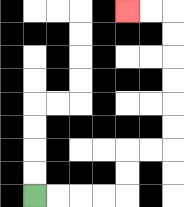{'start': '[1, 8]', 'end': '[5, 0]', 'path_directions': 'R,R,R,R,U,U,R,R,U,U,U,U,U,U,L,L', 'path_coordinates': '[[1, 8], [2, 8], [3, 8], [4, 8], [5, 8], [5, 7], [5, 6], [6, 6], [7, 6], [7, 5], [7, 4], [7, 3], [7, 2], [7, 1], [7, 0], [6, 0], [5, 0]]'}